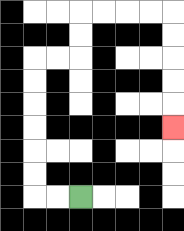{'start': '[3, 8]', 'end': '[7, 5]', 'path_directions': 'L,L,U,U,U,U,U,U,R,R,U,U,R,R,R,R,D,D,D,D,D', 'path_coordinates': '[[3, 8], [2, 8], [1, 8], [1, 7], [1, 6], [1, 5], [1, 4], [1, 3], [1, 2], [2, 2], [3, 2], [3, 1], [3, 0], [4, 0], [5, 0], [6, 0], [7, 0], [7, 1], [7, 2], [7, 3], [7, 4], [7, 5]]'}